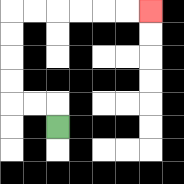{'start': '[2, 5]', 'end': '[6, 0]', 'path_directions': 'U,L,L,U,U,U,U,R,R,R,R,R,R', 'path_coordinates': '[[2, 5], [2, 4], [1, 4], [0, 4], [0, 3], [0, 2], [0, 1], [0, 0], [1, 0], [2, 0], [3, 0], [4, 0], [5, 0], [6, 0]]'}